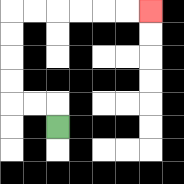{'start': '[2, 5]', 'end': '[6, 0]', 'path_directions': 'U,L,L,U,U,U,U,R,R,R,R,R,R', 'path_coordinates': '[[2, 5], [2, 4], [1, 4], [0, 4], [0, 3], [0, 2], [0, 1], [0, 0], [1, 0], [2, 0], [3, 0], [4, 0], [5, 0], [6, 0]]'}